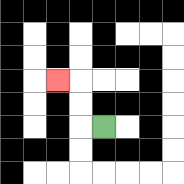{'start': '[4, 5]', 'end': '[2, 3]', 'path_directions': 'L,U,U,L', 'path_coordinates': '[[4, 5], [3, 5], [3, 4], [3, 3], [2, 3]]'}